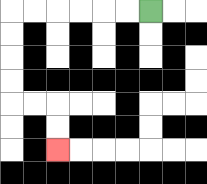{'start': '[6, 0]', 'end': '[2, 6]', 'path_directions': 'L,L,L,L,L,L,D,D,D,D,R,R,D,D', 'path_coordinates': '[[6, 0], [5, 0], [4, 0], [3, 0], [2, 0], [1, 0], [0, 0], [0, 1], [0, 2], [0, 3], [0, 4], [1, 4], [2, 4], [2, 5], [2, 6]]'}